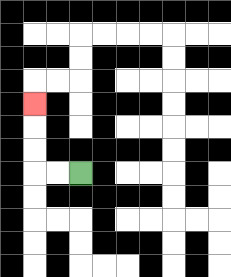{'start': '[3, 7]', 'end': '[1, 4]', 'path_directions': 'L,L,U,U,U', 'path_coordinates': '[[3, 7], [2, 7], [1, 7], [1, 6], [1, 5], [1, 4]]'}